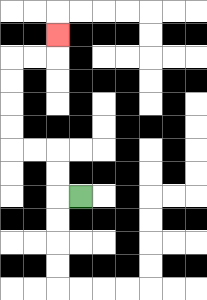{'start': '[3, 8]', 'end': '[2, 1]', 'path_directions': 'L,U,U,L,L,U,U,U,U,R,R,U', 'path_coordinates': '[[3, 8], [2, 8], [2, 7], [2, 6], [1, 6], [0, 6], [0, 5], [0, 4], [0, 3], [0, 2], [1, 2], [2, 2], [2, 1]]'}